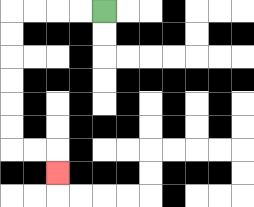{'start': '[4, 0]', 'end': '[2, 7]', 'path_directions': 'L,L,L,L,D,D,D,D,D,D,R,R,D', 'path_coordinates': '[[4, 0], [3, 0], [2, 0], [1, 0], [0, 0], [0, 1], [0, 2], [0, 3], [0, 4], [0, 5], [0, 6], [1, 6], [2, 6], [2, 7]]'}